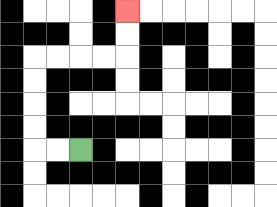{'start': '[3, 6]', 'end': '[5, 0]', 'path_directions': 'L,L,U,U,U,U,R,R,R,R,U,U', 'path_coordinates': '[[3, 6], [2, 6], [1, 6], [1, 5], [1, 4], [1, 3], [1, 2], [2, 2], [3, 2], [4, 2], [5, 2], [5, 1], [5, 0]]'}